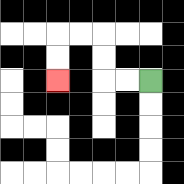{'start': '[6, 3]', 'end': '[2, 3]', 'path_directions': 'L,L,U,U,L,L,D,D', 'path_coordinates': '[[6, 3], [5, 3], [4, 3], [4, 2], [4, 1], [3, 1], [2, 1], [2, 2], [2, 3]]'}